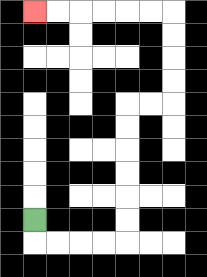{'start': '[1, 9]', 'end': '[1, 0]', 'path_directions': 'D,R,R,R,R,U,U,U,U,U,U,R,R,U,U,U,U,L,L,L,L,L,L', 'path_coordinates': '[[1, 9], [1, 10], [2, 10], [3, 10], [4, 10], [5, 10], [5, 9], [5, 8], [5, 7], [5, 6], [5, 5], [5, 4], [6, 4], [7, 4], [7, 3], [7, 2], [7, 1], [7, 0], [6, 0], [5, 0], [4, 0], [3, 0], [2, 0], [1, 0]]'}